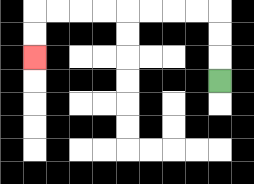{'start': '[9, 3]', 'end': '[1, 2]', 'path_directions': 'U,U,U,L,L,L,L,L,L,L,L,D,D', 'path_coordinates': '[[9, 3], [9, 2], [9, 1], [9, 0], [8, 0], [7, 0], [6, 0], [5, 0], [4, 0], [3, 0], [2, 0], [1, 0], [1, 1], [1, 2]]'}